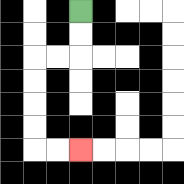{'start': '[3, 0]', 'end': '[3, 6]', 'path_directions': 'D,D,L,L,D,D,D,D,R,R', 'path_coordinates': '[[3, 0], [3, 1], [3, 2], [2, 2], [1, 2], [1, 3], [1, 4], [1, 5], [1, 6], [2, 6], [3, 6]]'}